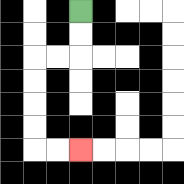{'start': '[3, 0]', 'end': '[3, 6]', 'path_directions': 'D,D,L,L,D,D,D,D,R,R', 'path_coordinates': '[[3, 0], [3, 1], [3, 2], [2, 2], [1, 2], [1, 3], [1, 4], [1, 5], [1, 6], [2, 6], [3, 6]]'}